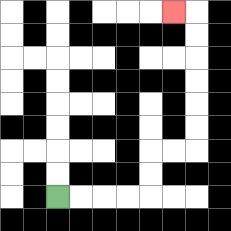{'start': '[2, 8]', 'end': '[7, 0]', 'path_directions': 'R,R,R,R,U,U,R,R,U,U,U,U,U,U,L', 'path_coordinates': '[[2, 8], [3, 8], [4, 8], [5, 8], [6, 8], [6, 7], [6, 6], [7, 6], [8, 6], [8, 5], [8, 4], [8, 3], [8, 2], [8, 1], [8, 0], [7, 0]]'}